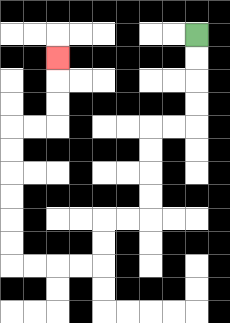{'start': '[8, 1]', 'end': '[2, 2]', 'path_directions': 'D,D,D,D,L,L,D,D,D,D,L,L,D,D,L,L,L,L,U,U,U,U,U,U,R,R,U,U,U', 'path_coordinates': '[[8, 1], [8, 2], [8, 3], [8, 4], [8, 5], [7, 5], [6, 5], [6, 6], [6, 7], [6, 8], [6, 9], [5, 9], [4, 9], [4, 10], [4, 11], [3, 11], [2, 11], [1, 11], [0, 11], [0, 10], [0, 9], [0, 8], [0, 7], [0, 6], [0, 5], [1, 5], [2, 5], [2, 4], [2, 3], [2, 2]]'}